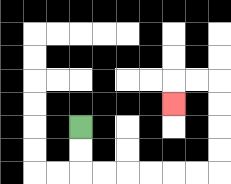{'start': '[3, 5]', 'end': '[7, 4]', 'path_directions': 'D,D,R,R,R,R,R,R,U,U,U,U,L,L,D', 'path_coordinates': '[[3, 5], [3, 6], [3, 7], [4, 7], [5, 7], [6, 7], [7, 7], [8, 7], [9, 7], [9, 6], [9, 5], [9, 4], [9, 3], [8, 3], [7, 3], [7, 4]]'}